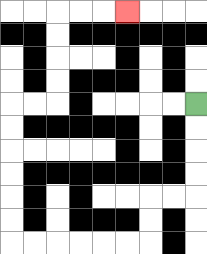{'start': '[8, 4]', 'end': '[5, 0]', 'path_directions': 'D,D,D,D,L,L,D,D,L,L,L,L,L,L,U,U,U,U,U,U,R,R,U,U,U,U,R,R,R', 'path_coordinates': '[[8, 4], [8, 5], [8, 6], [8, 7], [8, 8], [7, 8], [6, 8], [6, 9], [6, 10], [5, 10], [4, 10], [3, 10], [2, 10], [1, 10], [0, 10], [0, 9], [0, 8], [0, 7], [0, 6], [0, 5], [0, 4], [1, 4], [2, 4], [2, 3], [2, 2], [2, 1], [2, 0], [3, 0], [4, 0], [5, 0]]'}